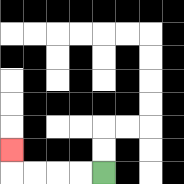{'start': '[4, 7]', 'end': '[0, 6]', 'path_directions': 'L,L,L,L,U', 'path_coordinates': '[[4, 7], [3, 7], [2, 7], [1, 7], [0, 7], [0, 6]]'}